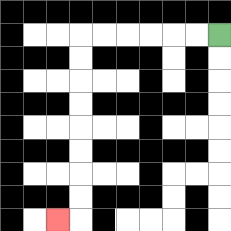{'start': '[9, 1]', 'end': '[2, 9]', 'path_directions': 'L,L,L,L,L,L,D,D,D,D,D,D,D,D,L', 'path_coordinates': '[[9, 1], [8, 1], [7, 1], [6, 1], [5, 1], [4, 1], [3, 1], [3, 2], [3, 3], [3, 4], [3, 5], [3, 6], [3, 7], [3, 8], [3, 9], [2, 9]]'}